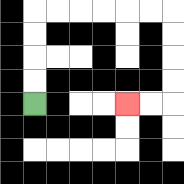{'start': '[1, 4]', 'end': '[5, 4]', 'path_directions': 'U,U,U,U,R,R,R,R,R,R,D,D,D,D,L,L', 'path_coordinates': '[[1, 4], [1, 3], [1, 2], [1, 1], [1, 0], [2, 0], [3, 0], [4, 0], [5, 0], [6, 0], [7, 0], [7, 1], [7, 2], [7, 3], [7, 4], [6, 4], [5, 4]]'}